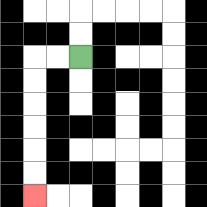{'start': '[3, 2]', 'end': '[1, 8]', 'path_directions': 'L,L,D,D,D,D,D,D', 'path_coordinates': '[[3, 2], [2, 2], [1, 2], [1, 3], [1, 4], [1, 5], [1, 6], [1, 7], [1, 8]]'}